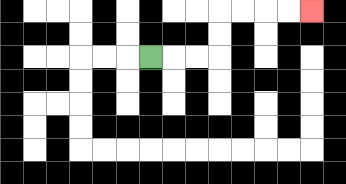{'start': '[6, 2]', 'end': '[13, 0]', 'path_directions': 'R,R,R,U,U,R,R,R,R', 'path_coordinates': '[[6, 2], [7, 2], [8, 2], [9, 2], [9, 1], [9, 0], [10, 0], [11, 0], [12, 0], [13, 0]]'}